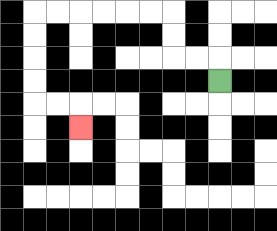{'start': '[9, 3]', 'end': '[3, 5]', 'path_directions': 'U,L,L,U,U,L,L,L,L,L,L,D,D,D,D,R,R,D', 'path_coordinates': '[[9, 3], [9, 2], [8, 2], [7, 2], [7, 1], [7, 0], [6, 0], [5, 0], [4, 0], [3, 0], [2, 0], [1, 0], [1, 1], [1, 2], [1, 3], [1, 4], [2, 4], [3, 4], [3, 5]]'}